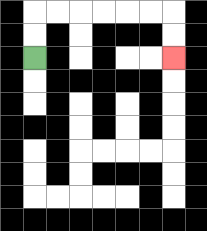{'start': '[1, 2]', 'end': '[7, 2]', 'path_directions': 'U,U,R,R,R,R,R,R,D,D', 'path_coordinates': '[[1, 2], [1, 1], [1, 0], [2, 0], [3, 0], [4, 0], [5, 0], [6, 0], [7, 0], [7, 1], [7, 2]]'}